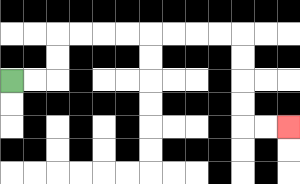{'start': '[0, 3]', 'end': '[12, 5]', 'path_directions': 'R,R,U,U,R,R,R,R,R,R,R,R,D,D,D,D,R,R', 'path_coordinates': '[[0, 3], [1, 3], [2, 3], [2, 2], [2, 1], [3, 1], [4, 1], [5, 1], [6, 1], [7, 1], [8, 1], [9, 1], [10, 1], [10, 2], [10, 3], [10, 4], [10, 5], [11, 5], [12, 5]]'}